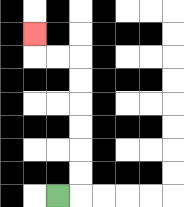{'start': '[2, 8]', 'end': '[1, 1]', 'path_directions': 'R,U,U,U,U,U,U,L,L,U', 'path_coordinates': '[[2, 8], [3, 8], [3, 7], [3, 6], [3, 5], [3, 4], [3, 3], [3, 2], [2, 2], [1, 2], [1, 1]]'}